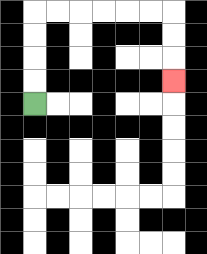{'start': '[1, 4]', 'end': '[7, 3]', 'path_directions': 'U,U,U,U,R,R,R,R,R,R,D,D,D', 'path_coordinates': '[[1, 4], [1, 3], [1, 2], [1, 1], [1, 0], [2, 0], [3, 0], [4, 0], [5, 0], [6, 0], [7, 0], [7, 1], [7, 2], [7, 3]]'}